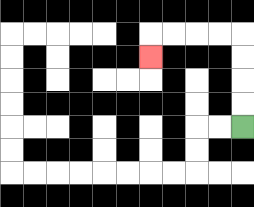{'start': '[10, 5]', 'end': '[6, 2]', 'path_directions': 'U,U,U,U,L,L,L,L,D', 'path_coordinates': '[[10, 5], [10, 4], [10, 3], [10, 2], [10, 1], [9, 1], [8, 1], [7, 1], [6, 1], [6, 2]]'}